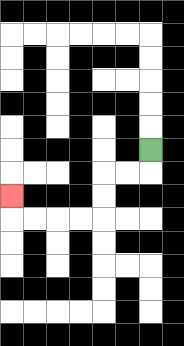{'start': '[6, 6]', 'end': '[0, 8]', 'path_directions': 'D,L,L,D,D,L,L,L,L,U', 'path_coordinates': '[[6, 6], [6, 7], [5, 7], [4, 7], [4, 8], [4, 9], [3, 9], [2, 9], [1, 9], [0, 9], [0, 8]]'}